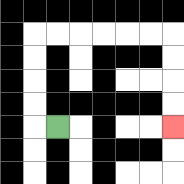{'start': '[2, 5]', 'end': '[7, 5]', 'path_directions': 'L,U,U,U,U,R,R,R,R,R,R,D,D,D,D', 'path_coordinates': '[[2, 5], [1, 5], [1, 4], [1, 3], [1, 2], [1, 1], [2, 1], [3, 1], [4, 1], [5, 1], [6, 1], [7, 1], [7, 2], [7, 3], [7, 4], [7, 5]]'}